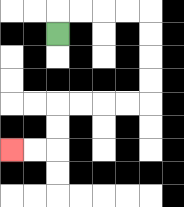{'start': '[2, 1]', 'end': '[0, 6]', 'path_directions': 'U,R,R,R,R,D,D,D,D,L,L,L,L,D,D,L,L', 'path_coordinates': '[[2, 1], [2, 0], [3, 0], [4, 0], [5, 0], [6, 0], [6, 1], [6, 2], [6, 3], [6, 4], [5, 4], [4, 4], [3, 4], [2, 4], [2, 5], [2, 6], [1, 6], [0, 6]]'}